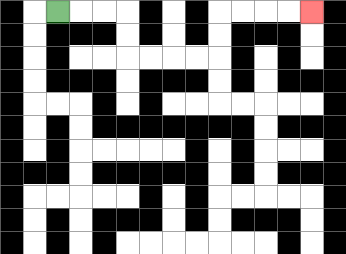{'start': '[2, 0]', 'end': '[13, 0]', 'path_directions': 'R,R,R,D,D,R,R,R,R,U,U,R,R,R,R', 'path_coordinates': '[[2, 0], [3, 0], [4, 0], [5, 0], [5, 1], [5, 2], [6, 2], [7, 2], [8, 2], [9, 2], [9, 1], [9, 0], [10, 0], [11, 0], [12, 0], [13, 0]]'}